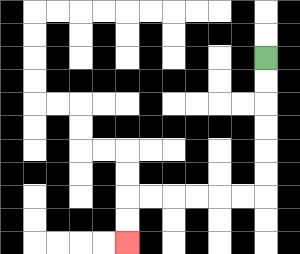{'start': '[11, 2]', 'end': '[5, 10]', 'path_directions': 'D,D,D,D,D,D,L,L,L,L,L,L,D,D', 'path_coordinates': '[[11, 2], [11, 3], [11, 4], [11, 5], [11, 6], [11, 7], [11, 8], [10, 8], [9, 8], [8, 8], [7, 8], [6, 8], [5, 8], [5, 9], [5, 10]]'}